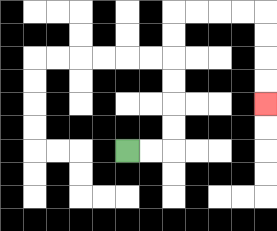{'start': '[5, 6]', 'end': '[11, 4]', 'path_directions': 'R,R,U,U,U,U,U,U,R,R,R,R,D,D,D,D', 'path_coordinates': '[[5, 6], [6, 6], [7, 6], [7, 5], [7, 4], [7, 3], [7, 2], [7, 1], [7, 0], [8, 0], [9, 0], [10, 0], [11, 0], [11, 1], [11, 2], [11, 3], [11, 4]]'}